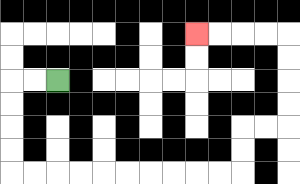{'start': '[2, 3]', 'end': '[8, 1]', 'path_directions': 'L,L,D,D,D,D,R,R,R,R,R,R,R,R,R,R,U,U,R,R,U,U,U,U,L,L,L,L', 'path_coordinates': '[[2, 3], [1, 3], [0, 3], [0, 4], [0, 5], [0, 6], [0, 7], [1, 7], [2, 7], [3, 7], [4, 7], [5, 7], [6, 7], [7, 7], [8, 7], [9, 7], [10, 7], [10, 6], [10, 5], [11, 5], [12, 5], [12, 4], [12, 3], [12, 2], [12, 1], [11, 1], [10, 1], [9, 1], [8, 1]]'}